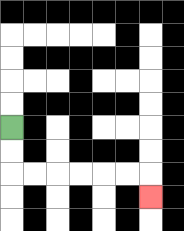{'start': '[0, 5]', 'end': '[6, 8]', 'path_directions': 'D,D,R,R,R,R,R,R,D', 'path_coordinates': '[[0, 5], [0, 6], [0, 7], [1, 7], [2, 7], [3, 7], [4, 7], [5, 7], [6, 7], [6, 8]]'}